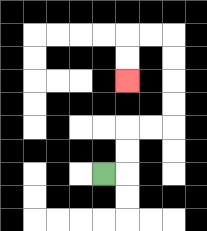{'start': '[4, 7]', 'end': '[5, 3]', 'path_directions': 'R,U,U,R,R,U,U,U,U,L,L,D,D', 'path_coordinates': '[[4, 7], [5, 7], [5, 6], [5, 5], [6, 5], [7, 5], [7, 4], [7, 3], [7, 2], [7, 1], [6, 1], [5, 1], [5, 2], [5, 3]]'}